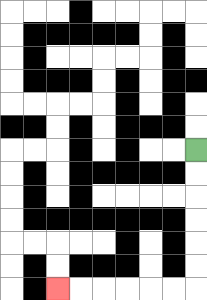{'start': '[8, 6]', 'end': '[2, 12]', 'path_directions': 'D,D,D,D,D,D,L,L,L,L,L,L', 'path_coordinates': '[[8, 6], [8, 7], [8, 8], [8, 9], [8, 10], [8, 11], [8, 12], [7, 12], [6, 12], [5, 12], [4, 12], [3, 12], [2, 12]]'}